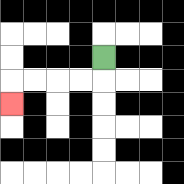{'start': '[4, 2]', 'end': '[0, 4]', 'path_directions': 'D,L,L,L,L,D', 'path_coordinates': '[[4, 2], [4, 3], [3, 3], [2, 3], [1, 3], [0, 3], [0, 4]]'}